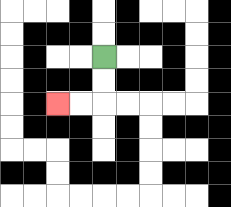{'start': '[4, 2]', 'end': '[2, 4]', 'path_directions': 'D,D,L,L', 'path_coordinates': '[[4, 2], [4, 3], [4, 4], [3, 4], [2, 4]]'}